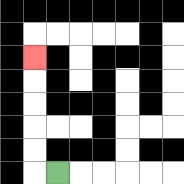{'start': '[2, 7]', 'end': '[1, 2]', 'path_directions': 'L,U,U,U,U,U', 'path_coordinates': '[[2, 7], [1, 7], [1, 6], [1, 5], [1, 4], [1, 3], [1, 2]]'}